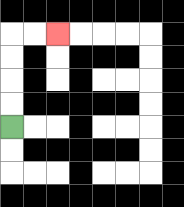{'start': '[0, 5]', 'end': '[2, 1]', 'path_directions': 'U,U,U,U,R,R', 'path_coordinates': '[[0, 5], [0, 4], [0, 3], [0, 2], [0, 1], [1, 1], [2, 1]]'}